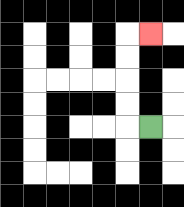{'start': '[6, 5]', 'end': '[6, 1]', 'path_directions': 'L,U,U,U,U,R', 'path_coordinates': '[[6, 5], [5, 5], [5, 4], [5, 3], [5, 2], [5, 1], [6, 1]]'}